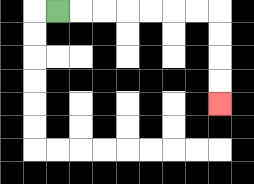{'start': '[2, 0]', 'end': '[9, 4]', 'path_directions': 'R,R,R,R,R,R,R,D,D,D,D', 'path_coordinates': '[[2, 0], [3, 0], [4, 0], [5, 0], [6, 0], [7, 0], [8, 0], [9, 0], [9, 1], [9, 2], [9, 3], [9, 4]]'}